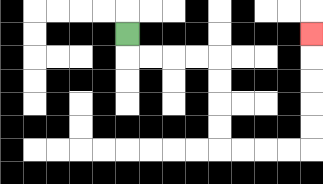{'start': '[5, 1]', 'end': '[13, 1]', 'path_directions': 'D,R,R,R,R,D,D,D,D,R,R,R,R,U,U,U,U,U', 'path_coordinates': '[[5, 1], [5, 2], [6, 2], [7, 2], [8, 2], [9, 2], [9, 3], [9, 4], [9, 5], [9, 6], [10, 6], [11, 6], [12, 6], [13, 6], [13, 5], [13, 4], [13, 3], [13, 2], [13, 1]]'}